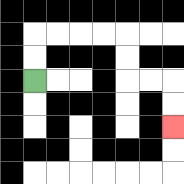{'start': '[1, 3]', 'end': '[7, 5]', 'path_directions': 'U,U,R,R,R,R,D,D,R,R,D,D', 'path_coordinates': '[[1, 3], [1, 2], [1, 1], [2, 1], [3, 1], [4, 1], [5, 1], [5, 2], [5, 3], [6, 3], [7, 3], [7, 4], [7, 5]]'}